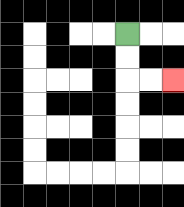{'start': '[5, 1]', 'end': '[7, 3]', 'path_directions': 'D,D,R,R', 'path_coordinates': '[[5, 1], [5, 2], [5, 3], [6, 3], [7, 3]]'}